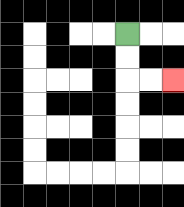{'start': '[5, 1]', 'end': '[7, 3]', 'path_directions': 'D,D,R,R', 'path_coordinates': '[[5, 1], [5, 2], [5, 3], [6, 3], [7, 3]]'}